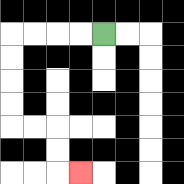{'start': '[4, 1]', 'end': '[3, 7]', 'path_directions': 'L,L,L,L,D,D,D,D,R,R,D,D,R', 'path_coordinates': '[[4, 1], [3, 1], [2, 1], [1, 1], [0, 1], [0, 2], [0, 3], [0, 4], [0, 5], [1, 5], [2, 5], [2, 6], [2, 7], [3, 7]]'}